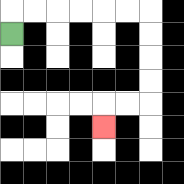{'start': '[0, 1]', 'end': '[4, 5]', 'path_directions': 'U,R,R,R,R,R,R,D,D,D,D,L,L,D', 'path_coordinates': '[[0, 1], [0, 0], [1, 0], [2, 0], [3, 0], [4, 0], [5, 0], [6, 0], [6, 1], [6, 2], [6, 3], [6, 4], [5, 4], [4, 4], [4, 5]]'}